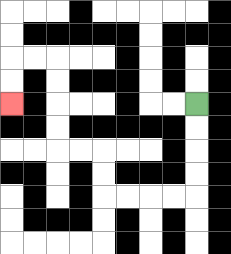{'start': '[8, 4]', 'end': '[0, 4]', 'path_directions': 'D,D,D,D,L,L,L,L,U,U,L,L,U,U,U,U,L,L,D,D', 'path_coordinates': '[[8, 4], [8, 5], [8, 6], [8, 7], [8, 8], [7, 8], [6, 8], [5, 8], [4, 8], [4, 7], [4, 6], [3, 6], [2, 6], [2, 5], [2, 4], [2, 3], [2, 2], [1, 2], [0, 2], [0, 3], [0, 4]]'}